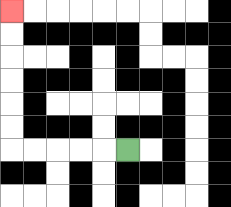{'start': '[5, 6]', 'end': '[0, 0]', 'path_directions': 'L,L,L,L,L,U,U,U,U,U,U', 'path_coordinates': '[[5, 6], [4, 6], [3, 6], [2, 6], [1, 6], [0, 6], [0, 5], [0, 4], [0, 3], [0, 2], [0, 1], [0, 0]]'}